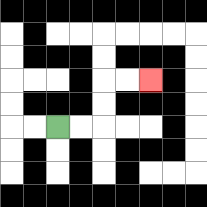{'start': '[2, 5]', 'end': '[6, 3]', 'path_directions': 'R,R,U,U,R,R', 'path_coordinates': '[[2, 5], [3, 5], [4, 5], [4, 4], [4, 3], [5, 3], [6, 3]]'}